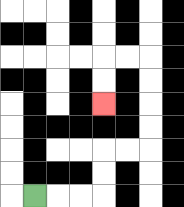{'start': '[1, 8]', 'end': '[4, 4]', 'path_directions': 'R,R,R,U,U,R,R,U,U,U,U,L,L,D,D', 'path_coordinates': '[[1, 8], [2, 8], [3, 8], [4, 8], [4, 7], [4, 6], [5, 6], [6, 6], [6, 5], [6, 4], [6, 3], [6, 2], [5, 2], [4, 2], [4, 3], [4, 4]]'}